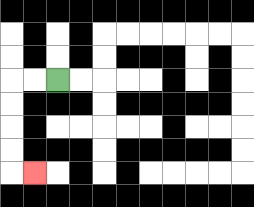{'start': '[2, 3]', 'end': '[1, 7]', 'path_directions': 'L,L,D,D,D,D,R', 'path_coordinates': '[[2, 3], [1, 3], [0, 3], [0, 4], [0, 5], [0, 6], [0, 7], [1, 7]]'}